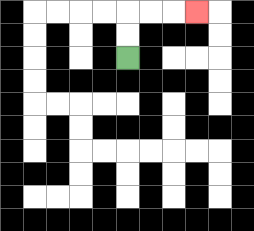{'start': '[5, 2]', 'end': '[8, 0]', 'path_directions': 'U,U,R,R,R', 'path_coordinates': '[[5, 2], [5, 1], [5, 0], [6, 0], [7, 0], [8, 0]]'}